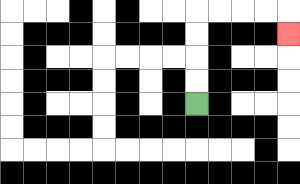{'start': '[8, 4]', 'end': '[12, 1]', 'path_directions': 'U,U,U,U,R,R,R,R,D', 'path_coordinates': '[[8, 4], [8, 3], [8, 2], [8, 1], [8, 0], [9, 0], [10, 0], [11, 0], [12, 0], [12, 1]]'}